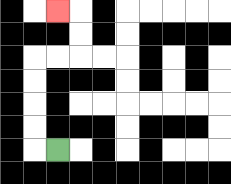{'start': '[2, 6]', 'end': '[2, 0]', 'path_directions': 'L,U,U,U,U,R,R,U,U,L', 'path_coordinates': '[[2, 6], [1, 6], [1, 5], [1, 4], [1, 3], [1, 2], [2, 2], [3, 2], [3, 1], [3, 0], [2, 0]]'}